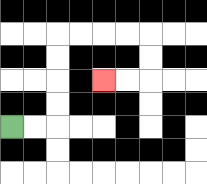{'start': '[0, 5]', 'end': '[4, 3]', 'path_directions': 'R,R,U,U,U,U,R,R,R,R,D,D,L,L', 'path_coordinates': '[[0, 5], [1, 5], [2, 5], [2, 4], [2, 3], [2, 2], [2, 1], [3, 1], [4, 1], [5, 1], [6, 1], [6, 2], [6, 3], [5, 3], [4, 3]]'}